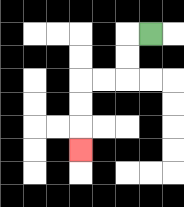{'start': '[6, 1]', 'end': '[3, 6]', 'path_directions': 'L,D,D,L,L,D,D,D', 'path_coordinates': '[[6, 1], [5, 1], [5, 2], [5, 3], [4, 3], [3, 3], [3, 4], [3, 5], [3, 6]]'}